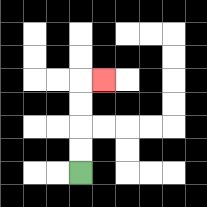{'start': '[3, 7]', 'end': '[4, 3]', 'path_directions': 'U,U,U,U,R', 'path_coordinates': '[[3, 7], [3, 6], [3, 5], [3, 4], [3, 3], [4, 3]]'}